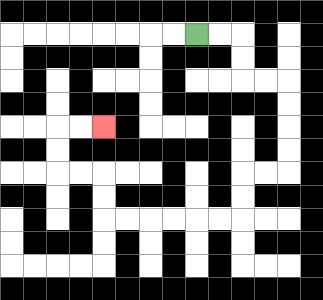{'start': '[8, 1]', 'end': '[4, 5]', 'path_directions': 'R,R,D,D,R,R,D,D,D,D,L,L,D,D,L,L,L,L,L,L,U,U,L,L,U,U,R,R', 'path_coordinates': '[[8, 1], [9, 1], [10, 1], [10, 2], [10, 3], [11, 3], [12, 3], [12, 4], [12, 5], [12, 6], [12, 7], [11, 7], [10, 7], [10, 8], [10, 9], [9, 9], [8, 9], [7, 9], [6, 9], [5, 9], [4, 9], [4, 8], [4, 7], [3, 7], [2, 7], [2, 6], [2, 5], [3, 5], [4, 5]]'}